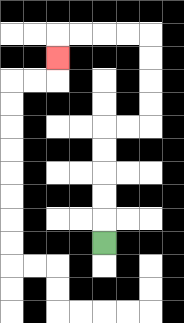{'start': '[4, 10]', 'end': '[2, 2]', 'path_directions': 'U,U,U,U,U,R,R,U,U,U,U,L,L,L,L,D', 'path_coordinates': '[[4, 10], [4, 9], [4, 8], [4, 7], [4, 6], [4, 5], [5, 5], [6, 5], [6, 4], [6, 3], [6, 2], [6, 1], [5, 1], [4, 1], [3, 1], [2, 1], [2, 2]]'}